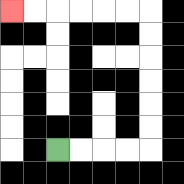{'start': '[2, 6]', 'end': '[0, 0]', 'path_directions': 'R,R,R,R,U,U,U,U,U,U,L,L,L,L,L,L', 'path_coordinates': '[[2, 6], [3, 6], [4, 6], [5, 6], [6, 6], [6, 5], [6, 4], [6, 3], [6, 2], [6, 1], [6, 0], [5, 0], [4, 0], [3, 0], [2, 0], [1, 0], [0, 0]]'}